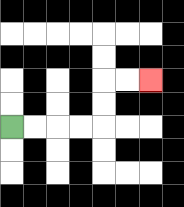{'start': '[0, 5]', 'end': '[6, 3]', 'path_directions': 'R,R,R,R,U,U,R,R', 'path_coordinates': '[[0, 5], [1, 5], [2, 5], [3, 5], [4, 5], [4, 4], [4, 3], [5, 3], [6, 3]]'}